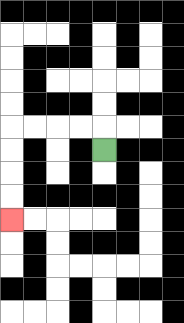{'start': '[4, 6]', 'end': '[0, 9]', 'path_directions': 'U,L,L,L,L,D,D,D,D', 'path_coordinates': '[[4, 6], [4, 5], [3, 5], [2, 5], [1, 5], [0, 5], [0, 6], [0, 7], [0, 8], [0, 9]]'}